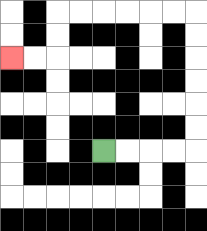{'start': '[4, 6]', 'end': '[0, 2]', 'path_directions': 'R,R,R,R,U,U,U,U,U,U,L,L,L,L,L,L,D,D,L,L', 'path_coordinates': '[[4, 6], [5, 6], [6, 6], [7, 6], [8, 6], [8, 5], [8, 4], [8, 3], [8, 2], [8, 1], [8, 0], [7, 0], [6, 0], [5, 0], [4, 0], [3, 0], [2, 0], [2, 1], [2, 2], [1, 2], [0, 2]]'}